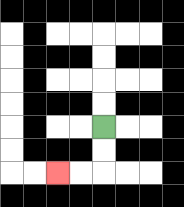{'start': '[4, 5]', 'end': '[2, 7]', 'path_directions': 'D,D,L,L', 'path_coordinates': '[[4, 5], [4, 6], [4, 7], [3, 7], [2, 7]]'}